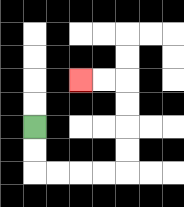{'start': '[1, 5]', 'end': '[3, 3]', 'path_directions': 'D,D,R,R,R,R,U,U,U,U,L,L', 'path_coordinates': '[[1, 5], [1, 6], [1, 7], [2, 7], [3, 7], [4, 7], [5, 7], [5, 6], [5, 5], [5, 4], [5, 3], [4, 3], [3, 3]]'}